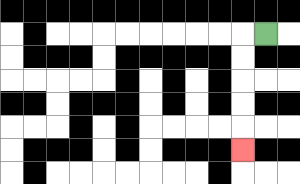{'start': '[11, 1]', 'end': '[10, 6]', 'path_directions': 'L,D,D,D,D,D', 'path_coordinates': '[[11, 1], [10, 1], [10, 2], [10, 3], [10, 4], [10, 5], [10, 6]]'}